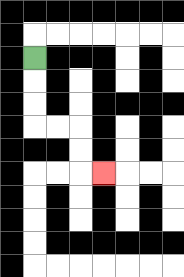{'start': '[1, 2]', 'end': '[4, 7]', 'path_directions': 'D,D,D,R,R,D,D,R', 'path_coordinates': '[[1, 2], [1, 3], [1, 4], [1, 5], [2, 5], [3, 5], [3, 6], [3, 7], [4, 7]]'}